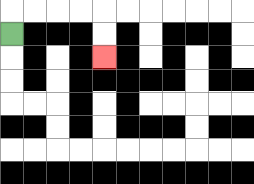{'start': '[0, 1]', 'end': '[4, 2]', 'path_directions': 'U,R,R,R,R,D,D', 'path_coordinates': '[[0, 1], [0, 0], [1, 0], [2, 0], [3, 0], [4, 0], [4, 1], [4, 2]]'}